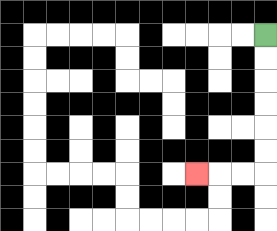{'start': '[11, 1]', 'end': '[8, 7]', 'path_directions': 'D,D,D,D,D,D,L,L,L', 'path_coordinates': '[[11, 1], [11, 2], [11, 3], [11, 4], [11, 5], [11, 6], [11, 7], [10, 7], [9, 7], [8, 7]]'}